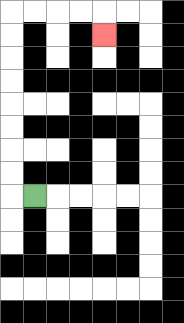{'start': '[1, 8]', 'end': '[4, 1]', 'path_directions': 'L,U,U,U,U,U,U,U,U,R,R,R,R,D', 'path_coordinates': '[[1, 8], [0, 8], [0, 7], [0, 6], [0, 5], [0, 4], [0, 3], [0, 2], [0, 1], [0, 0], [1, 0], [2, 0], [3, 0], [4, 0], [4, 1]]'}